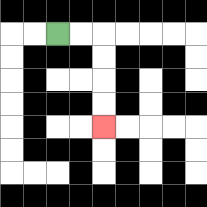{'start': '[2, 1]', 'end': '[4, 5]', 'path_directions': 'R,R,D,D,D,D', 'path_coordinates': '[[2, 1], [3, 1], [4, 1], [4, 2], [4, 3], [4, 4], [4, 5]]'}